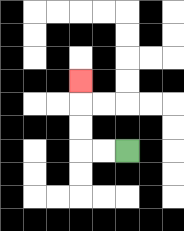{'start': '[5, 6]', 'end': '[3, 3]', 'path_directions': 'L,L,U,U,U', 'path_coordinates': '[[5, 6], [4, 6], [3, 6], [3, 5], [3, 4], [3, 3]]'}